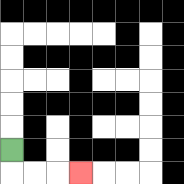{'start': '[0, 6]', 'end': '[3, 7]', 'path_directions': 'D,R,R,R', 'path_coordinates': '[[0, 6], [0, 7], [1, 7], [2, 7], [3, 7]]'}